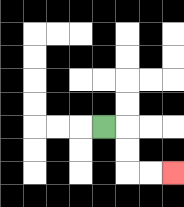{'start': '[4, 5]', 'end': '[7, 7]', 'path_directions': 'R,D,D,R,R', 'path_coordinates': '[[4, 5], [5, 5], [5, 6], [5, 7], [6, 7], [7, 7]]'}